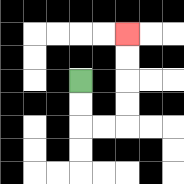{'start': '[3, 3]', 'end': '[5, 1]', 'path_directions': 'D,D,R,R,U,U,U,U', 'path_coordinates': '[[3, 3], [3, 4], [3, 5], [4, 5], [5, 5], [5, 4], [5, 3], [5, 2], [5, 1]]'}